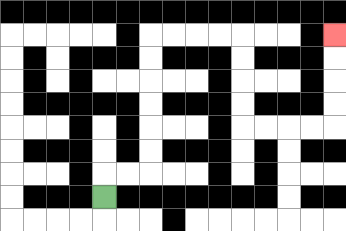{'start': '[4, 8]', 'end': '[14, 1]', 'path_directions': 'U,R,R,U,U,U,U,U,U,R,R,R,R,D,D,D,D,R,R,R,R,U,U,U,U', 'path_coordinates': '[[4, 8], [4, 7], [5, 7], [6, 7], [6, 6], [6, 5], [6, 4], [6, 3], [6, 2], [6, 1], [7, 1], [8, 1], [9, 1], [10, 1], [10, 2], [10, 3], [10, 4], [10, 5], [11, 5], [12, 5], [13, 5], [14, 5], [14, 4], [14, 3], [14, 2], [14, 1]]'}